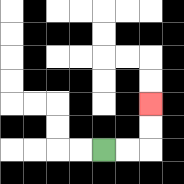{'start': '[4, 6]', 'end': '[6, 4]', 'path_directions': 'R,R,U,U', 'path_coordinates': '[[4, 6], [5, 6], [6, 6], [6, 5], [6, 4]]'}